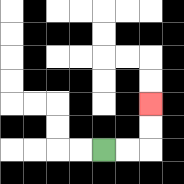{'start': '[4, 6]', 'end': '[6, 4]', 'path_directions': 'R,R,U,U', 'path_coordinates': '[[4, 6], [5, 6], [6, 6], [6, 5], [6, 4]]'}